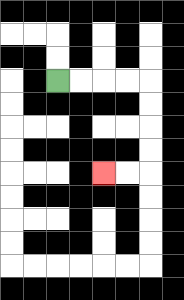{'start': '[2, 3]', 'end': '[4, 7]', 'path_directions': 'R,R,R,R,D,D,D,D,L,L', 'path_coordinates': '[[2, 3], [3, 3], [4, 3], [5, 3], [6, 3], [6, 4], [6, 5], [6, 6], [6, 7], [5, 7], [4, 7]]'}